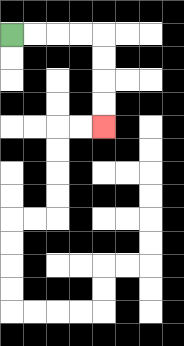{'start': '[0, 1]', 'end': '[4, 5]', 'path_directions': 'R,R,R,R,D,D,D,D', 'path_coordinates': '[[0, 1], [1, 1], [2, 1], [3, 1], [4, 1], [4, 2], [4, 3], [4, 4], [4, 5]]'}